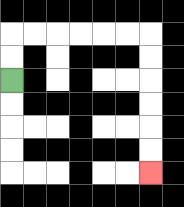{'start': '[0, 3]', 'end': '[6, 7]', 'path_directions': 'U,U,R,R,R,R,R,R,D,D,D,D,D,D', 'path_coordinates': '[[0, 3], [0, 2], [0, 1], [1, 1], [2, 1], [3, 1], [4, 1], [5, 1], [6, 1], [6, 2], [6, 3], [6, 4], [6, 5], [6, 6], [6, 7]]'}